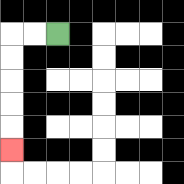{'start': '[2, 1]', 'end': '[0, 6]', 'path_directions': 'L,L,D,D,D,D,D', 'path_coordinates': '[[2, 1], [1, 1], [0, 1], [0, 2], [0, 3], [0, 4], [0, 5], [0, 6]]'}